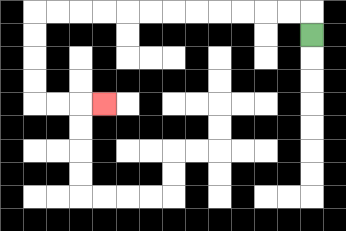{'start': '[13, 1]', 'end': '[4, 4]', 'path_directions': 'U,L,L,L,L,L,L,L,L,L,L,L,L,D,D,D,D,R,R,R', 'path_coordinates': '[[13, 1], [13, 0], [12, 0], [11, 0], [10, 0], [9, 0], [8, 0], [7, 0], [6, 0], [5, 0], [4, 0], [3, 0], [2, 0], [1, 0], [1, 1], [1, 2], [1, 3], [1, 4], [2, 4], [3, 4], [4, 4]]'}